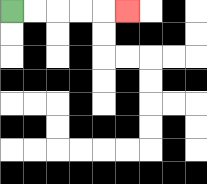{'start': '[0, 0]', 'end': '[5, 0]', 'path_directions': 'R,R,R,R,R', 'path_coordinates': '[[0, 0], [1, 0], [2, 0], [3, 0], [4, 0], [5, 0]]'}